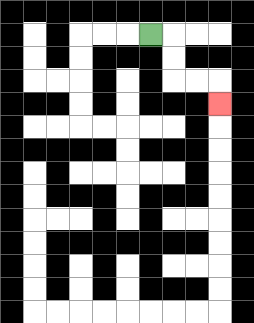{'start': '[6, 1]', 'end': '[9, 4]', 'path_directions': 'R,D,D,R,R,D', 'path_coordinates': '[[6, 1], [7, 1], [7, 2], [7, 3], [8, 3], [9, 3], [9, 4]]'}